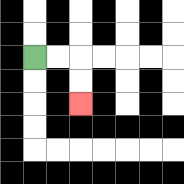{'start': '[1, 2]', 'end': '[3, 4]', 'path_directions': 'R,R,D,D', 'path_coordinates': '[[1, 2], [2, 2], [3, 2], [3, 3], [3, 4]]'}